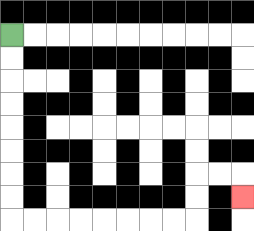{'start': '[0, 1]', 'end': '[10, 8]', 'path_directions': 'D,D,D,D,D,D,D,D,R,R,R,R,R,R,R,R,U,U,R,R,D', 'path_coordinates': '[[0, 1], [0, 2], [0, 3], [0, 4], [0, 5], [0, 6], [0, 7], [0, 8], [0, 9], [1, 9], [2, 9], [3, 9], [4, 9], [5, 9], [6, 9], [7, 9], [8, 9], [8, 8], [8, 7], [9, 7], [10, 7], [10, 8]]'}